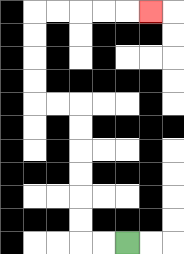{'start': '[5, 10]', 'end': '[6, 0]', 'path_directions': 'L,L,U,U,U,U,U,U,L,L,U,U,U,U,R,R,R,R,R', 'path_coordinates': '[[5, 10], [4, 10], [3, 10], [3, 9], [3, 8], [3, 7], [3, 6], [3, 5], [3, 4], [2, 4], [1, 4], [1, 3], [1, 2], [1, 1], [1, 0], [2, 0], [3, 0], [4, 0], [5, 0], [6, 0]]'}